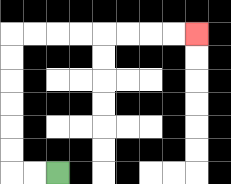{'start': '[2, 7]', 'end': '[8, 1]', 'path_directions': 'L,L,U,U,U,U,U,U,R,R,R,R,R,R,R,R', 'path_coordinates': '[[2, 7], [1, 7], [0, 7], [0, 6], [0, 5], [0, 4], [0, 3], [0, 2], [0, 1], [1, 1], [2, 1], [3, 1], [4, 1], [5, 1], [6, 1], [7, 1], [8, 1]]'}